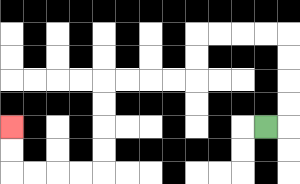{'start': '[11, 5]', 'end': '[0, 5]', 'path_directions': 'R,U,U,U,U,L,L,L,L,D,D,L,L,L,L,D,D,D,D,L,L,L,L,U,U', 'path_coordinates': '[[11, 5], [12, 5], [12, 4], [12, 3], [12, 2], [12, 1], [11, 1], [10, 1], [9, 1], [8, 1], [8, 2], [8, 3], [7, 3], [6, 3], [5, 3], [4, 3], [4, 4], [4, 5], [4, 6], [4, 7], [3, 7], [2, 7], [1, 7], [0, 7], [0, 6], [0, 5]]'}